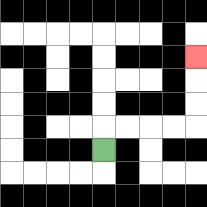{'start': '[4, 6]', 'end': '[8, 2]', 'path_directions': 'U,R,R,R,R,U,U,U', 'path_coordinates': '[[4, 6], [4, 5], [5, 5], [6, 5], [7, 5], [8, 5], [8, 4], [8, 3], [8, 2]]'}